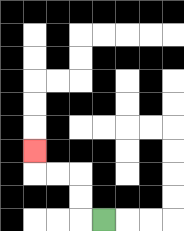{'start': '[4, 9]', 'end': '[1, 6]', 'path_directions': 'L,U,U,L,L,U', 'path_coordinates': '[[4, 9], [3, 9], [3, 8], [3, 7], [2, 7], [1, 7], [1, 6]]'}